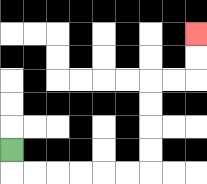{'start': '[0, 6]', 'end': '[8, 1]', 'path_directions': 'D,R,R,R,R,R,R,U,U,U,U,R,R,U,U', 'path_coordinates': '[[0, 6], [0, 7], [1, 7], [2, 7], [3, 7], [4, 7], [5, 7], [6, 7], [6, 6], [6, 5], [6, 4], [6, 3], [7, 3], [8, 3], [8, 2], [8, 1]]'}